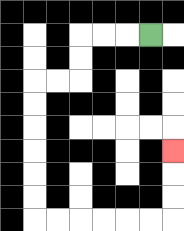{'start': '[6, 1]', 'end': '[7, 6]', 'path_directions': 'L,L,L,D,D,L,L,D,D,D,D,D,D,R,R,R,R,R,R,U,U,U', 'path_coordinates': '[[6, 1], [5, 1], [4, 1], [3, 1], [3, 2], [3, 3], [2, 3], [1, 3], [1, 4], [1, 5], [1, 6], [1, 7], [1, 8], [1, 9], [2, 9], [3, 9], [4, 9], [5, 9], [6, 9], [7, 9], [7, 8], [7, 7], [7, 6]]'}